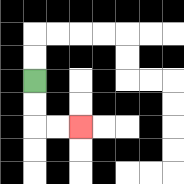{'start': '[1, 3]', 'end': '[3, 5]', 'path_directions': 'D,D,R,R', 'path_coordinates': '[[1, 3], [1, 4], [1, 5], [2, 5], [3, 5]]'}